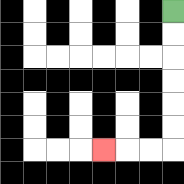{'start': '[7, 0]', 'end': '[4, 6]', 'path_directions': 'D,D,D,D,D,D,L,L,L', 'path_coordinates': '[[7, 0], [7, 1], [7, 2], [7, 3], [7, 4], [7, 5], [7, 6], [6, 6], [5, 6], [4, 6]]'}